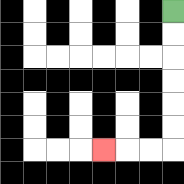{'start': '[7, 0]', 'end': '[4, 6]', 'path_directions': 'D,D,D,D,D,D,L,L,L', 'path_coordinates': '[[7, 0], [7, 1], [7, 2], [7, 3], [7, 4], [7, 5], [7, 6], [6, 6], [5, 6], [4, 6]]'}